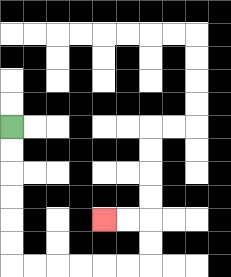{'start': '[0, 5]', 'end': '[4, 9]', 'path_directions': 'D,D,D,D,D,D,R,R,R,R,R,R,U,U,L,L', 'path_coordinates': '[[0, 5], [0, 6], [0, 7], [0, 8], [0, 9], [0, 10], [0, 11], [1, 11], [2, 11], [3, 11], [4, 11], [5, 11], [6, 11], [6, 10], [6, 9], [5, 9], [4, 9]]'}